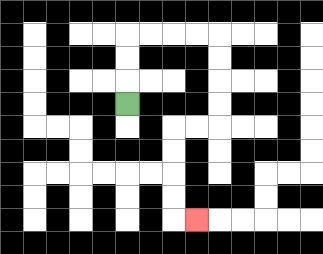{'start': '[5, 4]', 'end': '[8, 9]', 'path_directions': 'U,U,U,R,R,R,R,D,D,D,D,L,L,D,D,D,D,R', 'path_coordinates': '[[5, 4], [5, 3], [5, 2], [5, 1], [6, 1], [7, 1], [8, 1], [9, 1], [9, 2], [9, 3], [9, 4], [9, 5], [8, 5], [7, 5], [7, 6], [7, 7], [7, 8], [7, 9], [8, 9]]'}